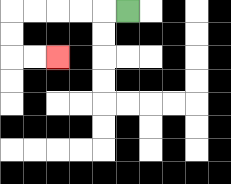{'start': '[5, 0]', 'end': '[2, 2]', 'path_directions': 'L,L,L,L,L,D,D,R,R', 'path_coordinates': '[[5, 0], [4, 0], [3, 0], [2, 0], [1, 0], [0, 0], [0, 1], [0, 2], [1, 2], [2, 2]]'}